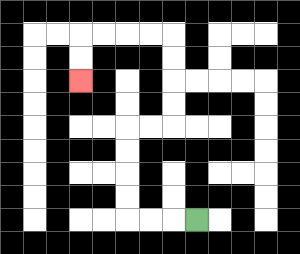{'start': '[8, 9]', 'end': '[3, 3]', 'path_directions': 'L,L,L,U,U,U,U,R,R,U,U,U,U,L,L,L,L,D,D', 'path_coordinates': '[[8, 9], [7, 9], [6, 9], [5, 9], [5, 8], [5, 7], [5, 6], [5, 5], [6, 5], [7, 5], [7, 4], [7, 3], [7, 2], [7, 1], [6, 1], [5, 1], [4, 1], [3, 1], [3, 2], [3, 3]]'}